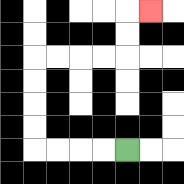{'start': '[5, 6]', 'end': '[6, 0]', 'path_directions': 'L,L,L,L,U,U,U,U,R,R,R,R,U,U,R', 'path_coordinates': '[[5, 6], [4, 6], [3, 6], [2, 6], [1, 6], [1, 5], [1, 4], [1, 3], [1, 2], [2, 2], [3, 2], [4, 2], [5, 2], [5, 1], [5, 0], [6, 0]]'}